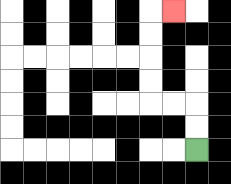{'start': '[8, 6]', 'end': '[7, 0]', 'path_directions': 'U,U,L,L,U,U,U,U,R', 'path_coordinates': '[[8, 6], [8, 5], [8, 4], [7, 4], [6, 4], [6, 3], [6, 2], [6, 1], [6, 0], [7, 0]]'}